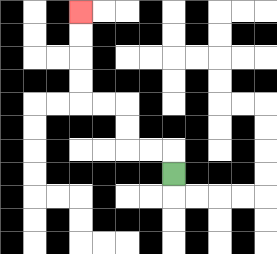{'start': '[7, 7]', 'end': '[3, 0]', 'path_directions': 'U,L,L,U,U,L,L,U,U,U,U', 'path_coordinates': '[[7, 7], [7, 6], [6, 6], [5, 6], [5, 5], [5, 4], [4, 4], [3, 4], [3, 3], [3, 2], [3, 1], [3, 0]]'}